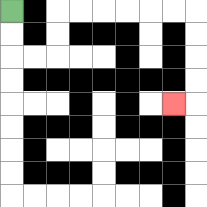{'start': '[0, 0]', 'end': '[7, 4]', 'path_directions': 'D,D,R,R,U,U,R,R,R,R,R,R,D,D,D,D,L', 'path_coordinates': '[[0, 0], [0, 1], [0, 2], [1, 2], [2, 2], [2, 1], [2, 0], [3, 0], [4, 0], [5, 0], [6, 0], [7, 0], [8, 0], [8, 1], [8, 2], [8, 3], [8, 4], [7, 4]]'}